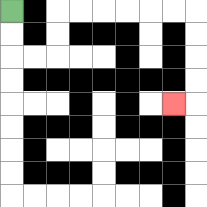{'start': '[0, 0]', 'end': '[7, 4]', 'path_directions': 'D,D,R,R,U,U,R,R,R,R,R,R,D,D,D,D,L', 'path_coordinates': '[[0, 0], [0, 1], [0, 2], [1, 2], [2, 2], [2, 1], [2, 0], [3, 0], [4, 0], [5, 0], [6, 0], [7, 0], [8, 0], [8, 1], [8, 2], [8, 3], [8, 4], [7, 4]]'}